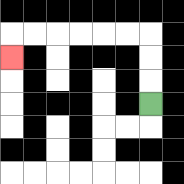{'start': '[6, 4]', 'end': '[0, 2]', 'path_directions': 'U,U,U,L,L,L,L,L,L,D', 'path_coordinates': '[[6, 4], [6, 3], [6, 2], [6, 1], [5, 1], [4, 1], [3, 1], [2, 1], [1, 1], [0, 1], [0, 2]]'}